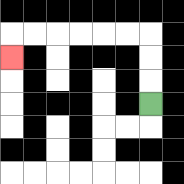{'start': '[6, 4]', 'end': '[0, 2]', 'path_directions': 'U,U,U,L,L,L,L,L,L,D', 'path_coordinates': '[[6, 4], [6, 3], [6, 2], [6, 1], [5, 1], [4, 1], [3, 1], [2, 1], [1, 1], [0, 1], [0, 2]]'}